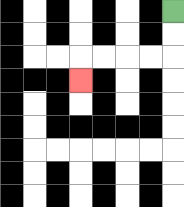{'start': '[7, 0]', 'end': '[3, 3]', 'path_directions': 'D,D,L,L,L,L,D', 'path_coordinates': '[[7, 0], [7, 1], [7, 2], [6, 2], [5, 2], [4, 2], [3, 2], [3, 3]]'}